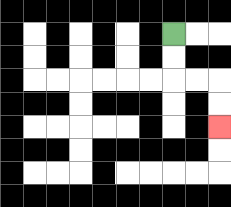{'start': '[7, 1]', 'end': '[9, 5]', 'path_directions': 'D,D,R,R,D,D', 'path_coordinates': '[[7, 1], [7, 2], [7, 3], [8, 3], [9, 3], [9, 4], [9, 5]]'}